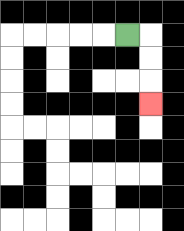{'start': '[5, 1]', 'end': '[6, 4]', 'path_directions': 'R,D,D,D', 'path_coordinates': '[[5, 1], [6, 1], [6, 2], [6, 3], [6, 4]]'}